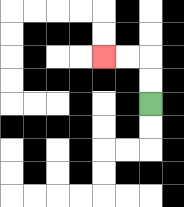{'start': '[6, 4]', 'end': '[4, 2]', 'path_directions': 'U,U,L,L', 'path_coordinates': '[[6, 4], [6, 3], [6, 2], [5, 2], [4, 2]]'}